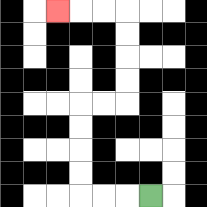{'start': '[6, 8]', 'end': '[2, 0]', 'path_directions': 'L,L,L,U,U,U,U,R,R,U,U,U,U,L,L,L', 'path_coordinates': '[[6, 8], [5, 8], [4, 8], [3, 8], [3, 7], [3, 6], [3, 5], [3, 4], [4, 4], [5, 4], [5, 3], [5, 2], [5, 1], [5, 0], [4, 0], [3, 0], [2, 0]]'}